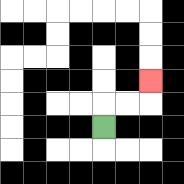{'start': '[4, 5]', 'end': '[6, 3]', 'path_directions': 'U,R,R,U', 'path_coordinates': '[[4, 5], [4, 4], [5, 4], [6, 4], [6, 3]]'}